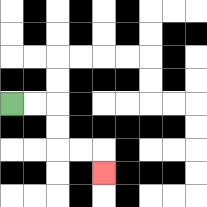{'start': '[0, 4]', 'end': '[4, 7]', 'path_directions': 'R,R,D,D,R,R,D', 'path_coordinates': '[[0, 4], [1, 4], [2, 4], [2, 5], [2, 6], [3, 6], [4, 6], [4, 7]]'}